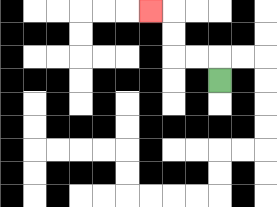{'start': '[9, 3]', 'end': '[6, 0]', 'path_directions': 'U,L,L,U,U,L', 'path_coordinates': '[[9, 3], [9, 2], [8, 2], [7, 2], [7, 1], [7, 0], [6, 0]]'}